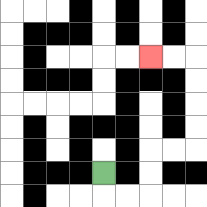{'start': '[4, 7]', 'end': '[6, 2]', 'path_directions': 'D,R,R,U,U,R,R,U,U,U,U,L,L', 'path_coordinates': '[[4, 7], [4, 8], [5, 8], [6, 8], [6, 7], [6, 6], [7, 6], [8, 6], [8, 5], [8, 4], [8, 3], [8, 2], [7, 2], [6, 2]]'}